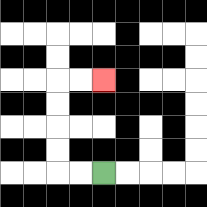{'start': '[4, 7]', 'end': '[4, 3]', 'path_directions': 'L,L,U,U,U,U,R,R', 'path_coordinates': '[[4, 7], [3, 7], [2, 7], [2, 6], [2, 5], [2, 4], [2, 3], [3, 3], [4, 3]]'}